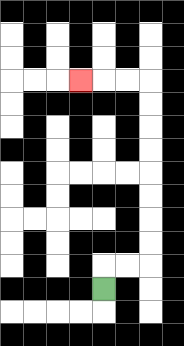{'start': '[4, 12]', 'end': '[3, 3]', 'path_directions': 'U,R,R,U,U,U,U,U,U,U,U,L,L,L', 'path_coordinates': '[[4, 12], [4, 11], [5, 11], [6, 11], [6, 10], [6, 9], [6, 8], [6, 7], [6, 6], [6, 5], [6, 4], [6, 3], [5, 3], [4, 3], [3, 3]]'}